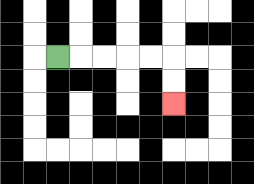{'start': '[2, 2]', 'end': '[7, 4]', 'path_directions': 'R,R,R,R,R,D,D', 'path_coordinates': '[[2, 2], [3, 2], [4, 2], [5, 2], [6, 2], [7, 2], [7, 3], [7, 4]]'}